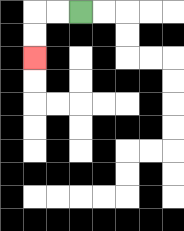{'start': '[3, 0]', 'end': '[1, 2]', 'path_directions': 'L,L,D,D', 'path_coordinates': '[[3, 0], [2, 0], [1, 0], [1, 1], [1, 2]]'}